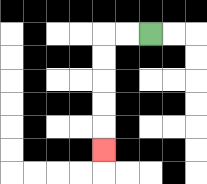{'start': '[6, 1]', 'end': '[4, 6]', 'path_directions': 'L,L,D,D,D,D,D', 'path_coordinates': '[[6, 1], [5, 1], [4, 1], [4, 2], [4, 3], [4, 4], [4, 5], [4, 6]]'}